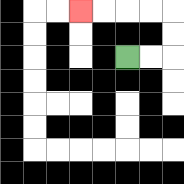{'start': '[5, 2]', 'end': '[3, 0]', 'path_directions': 'R,R,U,U,L,L,L,L', 'path_coordinates': '[[5, 2], [6, 2], [7, 2], [7, 1], [7, 0], [6, 0], [5, 0], [4, 0], [3, 0]]'}